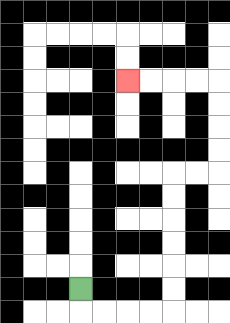{'start': '[3, 12]', 'end': '[5, 3]', 'path_directions': 'D,R,R,R,R,U,U,U,U,U,U,R,R,U,U,U,U,L,L,L,L', 'path_coordinates': '[[3, 12], [3, 13], [4, 13], [5, 13], [6, 13], [7, 13], [7, 12], [7, 11], [7, 10], [7, 9], [7, 8], [7, 7], [8, 7], [9, 7], [9, 6], [9, 5], [9, 4], [9, 3], [8, 3], [7, 3], [6, 3], [5, 3]]'}